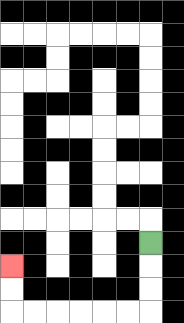{'start': '[6, 10]', 'end': '[0, 11]', 'path_directions': 'D,D,D,L,L,L,L,L,L,U,U', 'path_coordinates': '[[6, 10], [6, 11], [6, 12], [6, 13], [5, 13], [4, 13], [3, 13], [2, 13], [1, 13], [0, 13], [0, 12], [0, 11]]'}